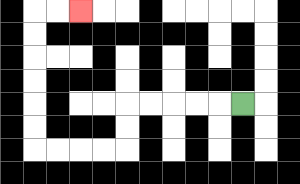{'start': '[10, 4]', 'end': '[3, 0]', 'path_directions': 'L,L,L,L,L,D,D,L,L,L,L,U,U,U,U,U,U,R,R', 'path_coordinates': '[[10, 4], [9, 4], [8, 4], [7, 4], [6, 4], [5, 4], [5, 5], [5, 6], [4, 6], [3, 6], [2, 6], [1, 6], [1, 5], [1, 4], [1, 3], [1, 2], [1, 1], [1, 0], [2, 0], [3, 0]]'}